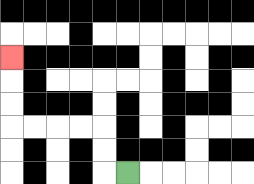{'start': '[5, 7]', 'end': '[0, 2]', 'path_directions': 'L,U,U,L,L,L,L,U,U,U', 'path_coordinates': '[[5, 7], [4, 7], [4, 6], [4, 5], [3, 5], [2, 5], [1, 5], [0, 5], [0, 4], [0, 3], [0, 2]]'}